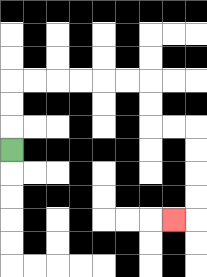{'start': '[0, 6]', 'end': '[7, 9]', 'path_directions': 'U,U,U,R,R,R,R,R,R,D,D,R,R,D,D,D,D,L', 'path_coordinates': '[[0, 6], [0, 5], [0, 4], [0, 3], [1, 3], [2, 3], [3, 3], [4, 3], [5, 3], [6, 3], [6, 4], [6, 5], [7, 5], [8, 5], [8, 6], [8, 7], [8, 8], [8, 9], [7, 9]]'}